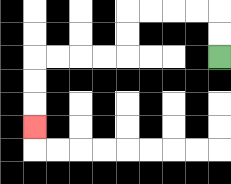{'start': '[9, 2]', 'end': '[1, 5]', 'path_directions': 'U,U,L,L,L,L,D,D,L,L,L,L,D,D,D', 'path_coordinates': '[[9, 2], [9, 1], [9, 0], [8, 0], [7, 0], [6, 0], [5, 0], [5, 1], [5, 2], [4, 2], [3, 2], [2, 2], [1, 2], [1, 3], [1, 4], [1, 5]]'}